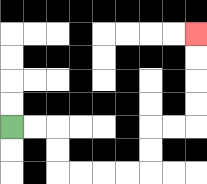{'start': '[0, 5]', 'end': '[8, 1]', 'path_directions': 'R,R,D,D,R,R,R,R,U,U,R,R,U,U,U,U', 'path_coordinates': '[[0, 5], [1, 5], [2, 5], [2, 6], [2, 7], [3, 7], [4, 7], [5, 7], [6, 7], [6, 6], [6, 5], [7, 5], [8, 5], [8, 4], [8, 3], [8, 2], [8, 1]]'}